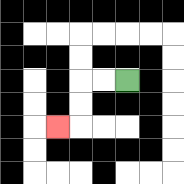{'start': '[5, 3]', 'end': '[2, 5]', 'path_directions': 'L,L,D,D,L', 'path_coordinates': '[[5, 3], [4, 3], [3, 3], [3, 4], [3, 5], [2, 5]]'}